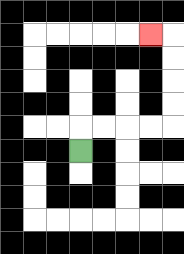{'start': '[3, 6]', 'end': '[6, 1]', 'path_directions': 'U,R,R,R,R,U,U,U,U,L', 'path_coordinates': '[[3, 6], [3, 5], [4, 5], [5, 5], [6, 5], [7, 5], [7, 4], [7, 3], [7, 2], [7, 1], [6, 1]]'}